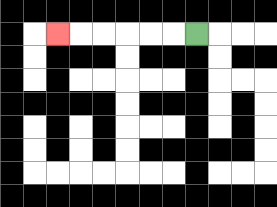{'start': '[8, 1]', 'end': '[2, 1]', 'path_directions': 'L,L,L,L,L,L', 'path_coordinates': '[[8, 1], [7, 1], [6, 1], [5, 1], [4, 1], [3, 1], [2, 1]]'}